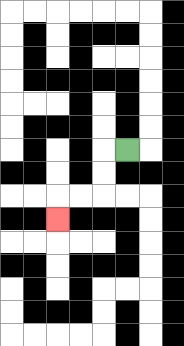{'start': '[5, 6]', 'end': '[2, 9]', 'path_directions': 'L,D,D,L,L,D', 'path_coordinates': '[[5, 6], [4, 6], [4, 7], [4, 8], [3, 8], [2, 8], [2, 9]]'}